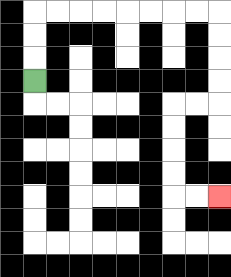{'start': '[1, 3]', 'end': '[9, 8]', 'path_directions': 'U,U,U,R,R,R,R,R,R,R,R,D,D,D,D,L,L,D,D,D,D,R,R', 'path_coordinates': '[[1, 3], [1, 2], [1, 1], [1, 0], [2, 0], [3, 0], [4, 0], [5, 0], [6, 0], [7, 0], [8, 0], [9, 0], [9, 1], [9, 2], [9, 3], [9, 4], [8, 4], [7, 4], [7, 5], [7, 6], [7, 7], [7, 8], [8, 8], [9, 8]]'}